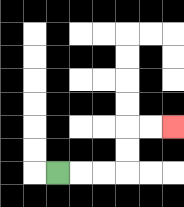{'start': '[2, 7]', 'end': '[7, 5]', 'path_directions': 'R,R,R,U,U,R,R', 'path_coordinates': '[[2, 7], [3, 7], [4, 7], [5, 7], [5, 6], [5, 5], [6, 5], [7, 5]]'}